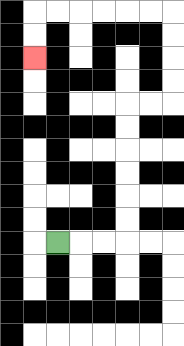{'start': '[2, 10]', 'end': '[1, 2]', 'path_directions': 'R,R,R,U,U,U,U,U,U,R,R,U,U,U,U,L,L,L,L,L,L,D,D', 'path_coordinates': '[[2, 10], [3, 10], [4, 10], [5, 10], [5, 9], [5, 8], [5, 7], [5, 6], [5, 5], [5, 4], [6, 4], [7, 4], [7, 3], [7, 2], [7, 1], [7, 0], [6, 0], [5, 0], [4, 0], [3, 0], [2, 0], [1, 0], [1, 1], [1, 2]]'}